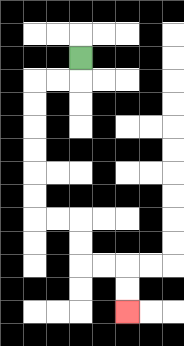{'start': '[3, 2]', 'end': '[5, 13]', 'path_directions': 'D,L,L,D,D,D,D,D,D,R,R,D,D,R,R,D,D', 'path_coordinates': '[[3, 2], [3, 3], [2, 3], [1, 3], [1, 4], [1, 5], [1, 6], [1, 7], [1, 8], [1, 9], [2, 9], [3, 9], [3, 10], [3, 11], [4, 11], [5, 11], [5, 12], [5, 13]]'}